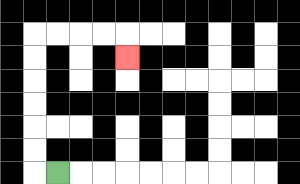{'start': '[2, 7]', 'end': '[5, 2]', 'path_directions': 'L,U,U,U,U,U,U,R,R,R,R,D', 'path_coordinates': '[[2, 7], [1, 7], [1, 6], [1, 5], [1, 4], [1, 3], [1, 2], [1, 1], [2, 1], [3, 1], [4, 1], [5, 1], [5, 2]]'}